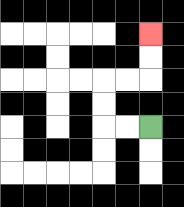{'start': '[6, 5]', 'end': '[6, 1]', 'path_directions': 'L,L,U,U,R,R,U,U', 'path_coordinates': '[[6, 5], [5, 5], [4, 5], [4, 4], [4, 3], [5, 3], [6, 3], [6, 2], [6, 1]]'}